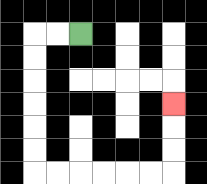{'start': '[3, 1]', 'end': '[7, 4]', 'path_directions': 'L,L,D,D,D,D,D,D,R,R,R,R,R,R,U,U,U', 'path_coordinates': '[[3, 1], [2, 1], [1, 1], [1, 2], [1, 3], [1, 4], [1, 5], [1, 6], [1, 7], [2, 7], [3, 7], [4, 7], [5, 7], [6, 7], [7, 7], [7, 6], [7, 5], [7, 4]]'}